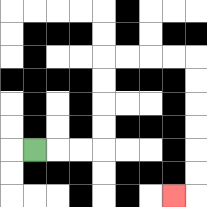{'start': '[1, 6]', 'end': '[7, 8]', 'path_directions': 'R,R,R,U,U,U,U,R,R,R,R,D,D,D,D,D,D,L', 'path_coordinates': '[[1, 6], [2, 6], [3, 6], [4, 6], [4, 5], [4, 4], [4, 3], [4, 2], [5, 2], [6, 2], [7, 2], [8, 2], [8, 3], [8, 4], [8, 5], [8, 6], [8, 7], [8, 8], [7, 8]]'}